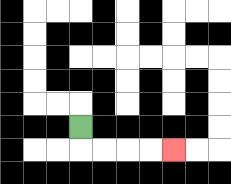{'start': '[3, 5]', 'end': '[7, 6]', 'path_directions': 'D,R,R,R,R', 'path_coordinates': '[[3, 5], [3, 6], [4, 6], [5, 6], [6, 6], [7, 6]]'}